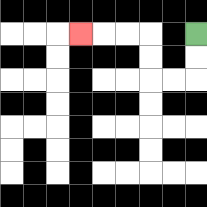{'start': '[8, 1]', 'end': '[3, 1]', 'path_directions': 'D,D,L,L,U,U,L,L,L', 'path_coordinates': '[[8, 1], [8, 2], [8, 3], [7, 3], [6, 3], [6, 2], [6, 1], [5, 1], [4, 1], [3, 1]]'}